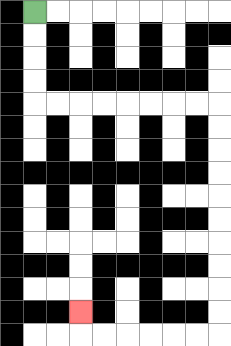{'start': '[1, 0]', 'end': '[3, 13]', 'path_directions': 'D,D,D,D,R,R,R,R,R,R,R,R,D,D,D,D,D,D,D,D,D,D,L,L,L,L,L,L,U', 'path_coordinates': '[[1, 0], [1, 1], [1, 2], [1, 3], [1, 4], [2, 4], [3, 4], [4, 4], [5, 4], [6, 4], [7, 4], [8, 4], [9, 4], [9, 5], [9, 6], [9, 7], [9, 8], [9, 9], [9, 10], [9, 11], [9, 12], [9, 13], [9, 14], [8, 14], [7, 14], [6, 14], [5, 14], [4, 14], [3, 14], [3, 13]]'}